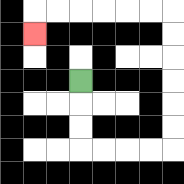{'start': '[3, 3]', 'end': '[1, 1]', 'path_directions': 'D,D,D,R,R,R,R,U,U,U,U,U,U,L,L,L,L,L,L,D', 'path_coordinates': '[[3, 3], [3, 4], [3, 5], [3, 6], [4, 6], [5, 6], [6, 6], [7, 6], [7, 5], [7, 4], [7, 3], [7, 2], [7, 1], [7, 0], [6, 0], [5, 0], [4, 0], [3, 0], [2, 0], [1, 0], [1, 1]]'}